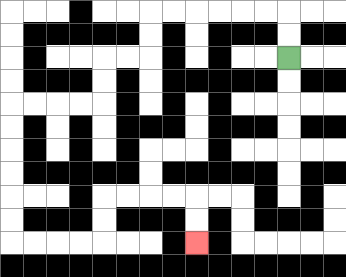{'start': '[12, 2]', 'end': '[8, 10]', 'path_directions': 'U,U,L,L,L,L,L,L,D,D,L,L,D,D,L,L,L,L,D,D,D,D,D,D,R,R,R,R,U,U,R,R,R,R,D,D', 'path_coordinates': '[[12, 2], [12, 1], [12, 0], [11, 0], [10, 0], [9, 0], [8, 0], [7, 0], [6, 0], [6, 1], [6, 2], [5, 2], [4, 2], [4, 3], [4, 4], [3, 4], [2, 4], [1, 4], [0, 4], [0, 5], [0, 6], [0, 7], [0, 8], [0, 9], [0, 10], [1, 10], [2, 10], [3, 10], [4, 10], [4, 9], [4, 8], [5, 8], [6, 8], [7, 8], [8, 8], [8, 9], [8, 10]]'}